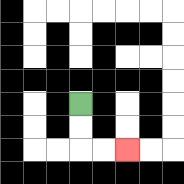{'start': '[3, 4]', 'end': '[5, 6]', 'path_directions': 'D,D,R,R', 'path_coordinates': '[[3, 4], [3, 5], [3, 6], [4, 6], [5, 6]]'}